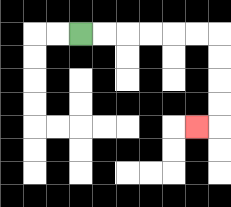{'start': '[3, 1]', 'end': '[8, 5]', 'path_directions': 'R,R,R,R,R,R,D,D,D,D,L', 'path_coordinates': '[[3, 1], [4, 1], [5, 1], [6, 1], [7, 1], [8, 1], [9, 1], [9, 2], [9, 3], [9, 4], [9, 5], [8, 5]]'}